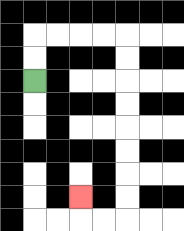{'start': '[1, 3]', 'end': '[3, 8]', 'path_directions': 'U,U,R,R,R,R,D,D,D,D,D,D,D,D,L,L,U', 'path_coordinates': '[[1, 3], [1, 2], [1, 1], [2, 1], [3, 1], [4, 1], [5, 1], [5, 2], [5, 3], [5, 4], [5, 5], [5, 6], [5, 7], [5, 8], [5, 9], [4, 9], [3, 9], [3, 8]]'}